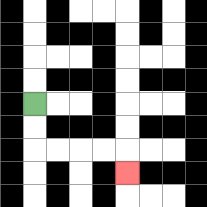{'start': '[1, 4]', 'end': '[5, 7]', 'path_directions': 'D,D,R,R,R,R,D', 'path_coordinates': '[[1, 4], [1, 5], [1, 6], [2, 6], [3, 6], [4, 6], [5, 6], [5, 7]]'}